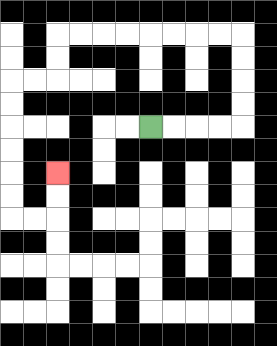{'start': '[6, 5]', 'end': '[2, 7]', 'path_directions': 'R,R,R,R,U,U,U,U,L,L,L,L,L,L,L,L,D,D,L,L,D,D,D,D,D,D,R,R,U,U', 'path_coordinates': '[[6, 5], [7, 5], [8, 5], [9, 5], [10, 5], [10, 4], [10, 3], [10, 2], [10, 1], [9, 1], [8, 1], [7, 1], [6, 1], [5, 1], [4, 1], [3, 1], [2, 1], [2, 2], [2, 3], [1, 3], [0, 3], [0, 4], [0, 5], [0, 6], [0, 7], [0, 8], [0, 9], [1, 9], [2, 9], [2, 8], [2, 7]]'}